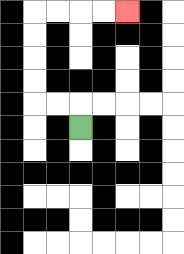{'start': '[3, 5]', 'end': '[5, 0]', 'path_directions': 'U,L,L,U,U,U,U,R,R,R,R', 'path_coordinates': '[[3, 5], [3, 4], [2, 4], [1, 4], [1, 3], [1, 2], [1, 1], [1, 0], [2, 0], [3, 0], [4, 0], [5, 0]]'}